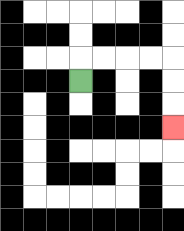{'start': '[3, 3]', 'end': '[7, 5]', 'path_directions': 'U,R,R,R,R,D,D,D', 'path_coordinates': '[[3, 3], [3, 2], [4, 2], [5, 2], [6, 2], [7, 2], [7, 3], [7, 4], [7, 5]]'}